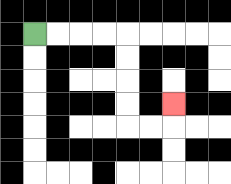{'start': '[1, 1]', 'end': '[7, 4]', 'path_directions': 'R,R,R,R,D,D,D,D,R,R,U', 'path_coordinates': '[[1, 1], [2, 1], [3, 1], [4, 1], [5, 1], [5, 2], [5, 3], [5, 4], [5, 5], [6, 5], [7, 5], [7, 4]]'}